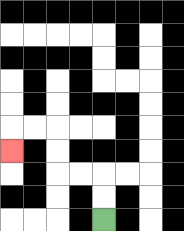{'start': '[4, 9]', 'end': '[0, 6]', 'path_directions': 'U,U,L,L,U,U,L,L,D', 'path_coordinates': '[[4, 9], [4, 8], [4, 7], [3, 7], [2, 7], [2, 6], [2, 5], [1, 5], [0, 5], [0, 6]]'}